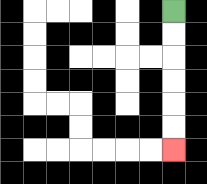{'start': '[7, 0]', 'end': '[7, 6]', 'path_directions': 'D,D,D,D,D,D', 'path_coordinates': '[[7, 0], [7, 1], [7, 2], [7, 3], [7, 4], [7, 5], [7, 6]]'}